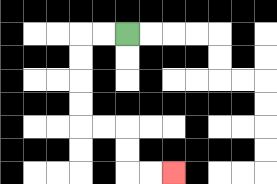{'start': '[5, 1]', 'end': '[7, 7]', 'path_directions': 'L,L,D,D,D,D,R,R,D,D,R,R', 'path_coordinates': '[[5, 1], [4, 1], [3, 1], [3, 2], [3, 3], [3, 4], [3, 5], [4, 5], [5, 5], [5, 6], [5, 7], [6, 7], [7, 7]]'}